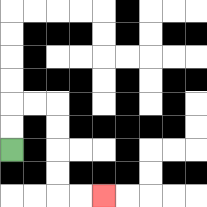{'start': '[0, 6]', 'end': '[4, 8]', 'path_directions': 'U,U,R,R,D,D,D,D,R,R', 'path_coordinates': '[[0, 6], [0, 5], [0, 4], [1, 4], [2, 4], [2, 5], [2, 6], [2, 7], [2, 8], [3, 8], [4, 8]]'}